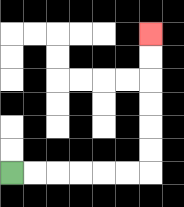{'start': '[0, 7]', 'end': '[6, 1]', 'path_directions': 'R,R,R,R,R,R,U,U,U,U,U,U', 'path_coordinates': '[[0, 7], [1, 7], [2, 7], [3, 7], [4, 7], [5, 7], [6, 7], [6, 6], [6, 5], [6, 4], [6, 3], [6, 2], [6, 1]]'}